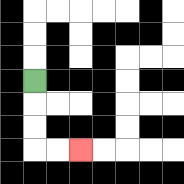{'start': '[1, 3]', 'end': '[3, 6]', 'path_directions': 'D,D,D,R,R', 'path_coordinates': '[[1, 3], [1, 4], [1, 5], [1, 6], [2, 6], [3, 6]]'}